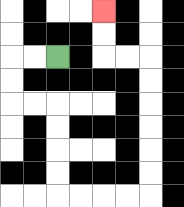{'start': '[2, 2]', 'end': '[4, 0]', 'path_directions': 'L,L,D,D,R,R,D,D,D,D,R,R,R,R,U,U,U,U,U,U,L,L,U,U', 'path_coordinates': '[[2, 2], [1, 2], [0, 2], [0, 3], [0, 4], [1, 4], [2, 4], [2, 5], [2, 6], [2, 7], [2, 8], [3, 8], [4, 8], [5, 8], [6, 8], [6, 7], [6, 6], [6, 5], [6, 4], [6, 3], [6, 2], [5, 2], [4, 2], [4, 1], [4, 0]]'}